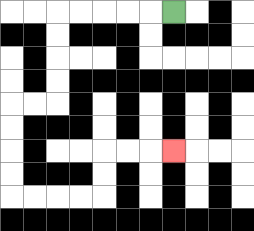{'start': '[7, 0]', 'end': '[7, 6]', 'path_directions': 'L,L,L,L,L,D,D,D,D,L,L,D,D,D,D,R,R,R,R,U,U,R,R,R', 'path_coordinates': '[[7, 0], [6, 0], [5, 0], [4, 0], [3, 0], [2, 0], [2, 1], [2, 2], [2, 3], [2, 4], [1, 4], [0, 4], [0, 5], [0, 6], [0, 7], [0, 8], [1, 8], [2, 8], [3, 8], [4, 8], [4, 7], [4, 6], [5, 6], [6, 6], [7, 6]]'}